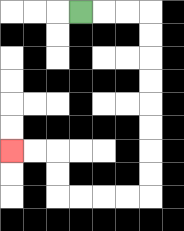{'start': '[3, 0]', 'end': '[0, 6]', 'path_directions': 'R,R,R,D,D,D,D,D,D,D,D,L,L,L,L,U,U,L,L', 'path_coordinates': '[[3, 0], [4, 0], [5, 0], [6, 0], [6, 1], [6, 2], [6, 3], [6, 4], [6, 5], [6, 6], [6, 7], [6, 8], [5, 8], [4, 8], [3, 8], [2, 8], [2, 7], [2, 6], [1, 6], [0, 6]]'}